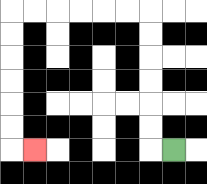{'start': '[7, 6]', 'end': '[1, 6]', 'path_directions': 'L,U,U,U,U,U,U,L,L,L,L,L,L,D,D,D,D,D,D,R', 'path_coordinates': '[[7, 6], [6, 6], [6, 5], [6, 4], [6, 3], [6, 2], [6, 1], [6, 0], [5, 0], [4, 0], [3, 0], [2, 0], [1, 0], [0, 0], [0, 1], [0, 2], [0, 3], [0, 4], [0, 5], [0, 6], [1, 6]]'}